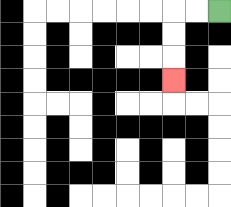{'start': '[9, 0]', 'end': '[7, 3]', 'path_directions': 'L,L,D,D,D', 'path_coordinates': '[[9, 0], [8, 0], [7, 0], [7, 1], [7, 2], [7, 3]]'}